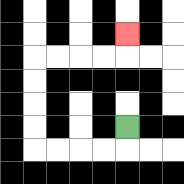{'start': '[5, 5]', 'end': '[5, 1]', 'path_directions': 'D,L,L,L,L,U,U,U,U,R,R,R,R,U', 'path_coordinates': '[[5, 5], [5, 6], [4, 6], [3, 6], [2, 6], [1, 6], [1, 5], [1, 4], [1, 3], [1, 2], [2, 2], [3, 2], [4, 2], [5, 2], [5, 1]]'}